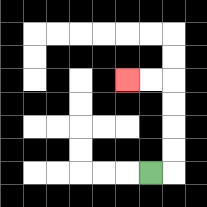{'start': '[6, 7]', 'end': '[5, 3]', 'path_directions': 'R,U,U,U,U,L,L', 'path_coordinates': '[[6, 7], [7, 7], [7, 6], [7, 5], [7, 4], [7, 3], [6, 3], [5, 3]]'}